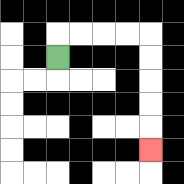{'start': '[2, 2]', 'end': '[6, 6]', 'path_directions': 'U,R,R,R,R,D,D,D,D,D', 'path_coordinates': '[[2, 2], [2, 1], [3, 1], [4, 1], [5, 1], [6, 1], [6, 2], [6, 3], [6, 4], [6, 5], [6, 6]]'}